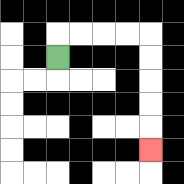{'start': '[2, 2]', 'end': '[6, 6]', 'path_directions': 'U,R,R,R,R,D,D,D,D,D', 'path_coordinates': '[[2, 2], [2, 1], [3, 1], [4, 1], [5, 1], [6, 1], [6, 2], [6, 3], [6, 4], [6, 5], [6, 6]]'}